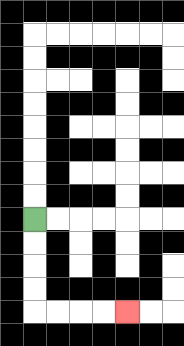{'start': '[1, 9]', 'end': '[5, 13]', 'path_directions': 'D,D,D,D,R,R,R,R', 'path_coordinates': '[[1, 9], [1, 10], [1, 11], [1, 12], [1, 13], [2, 13], [3, 13], [4, 13], [5, 13]]'}